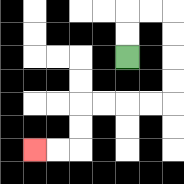{'start': '[5, 2]', 'end': '[1, 6]', 'path_directions': 'U,U,R,R,D,D,D,D,L,L,L,L,D,D,L,L', 'path_coordinates': '[[5, 2], [5, 1], [5, 0], [6, 0], [7, 0], [7, 1], [7, 2], [7, 3], [7, 4], [6, 4], [5, 4], [4, 4], [3, 4], [3, 5], [3, 6], [2, 6], [1, 6]]'}